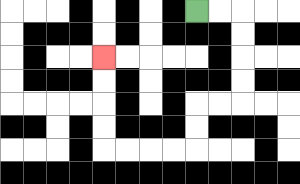{'start': '[8, 0]', 'end': '[4, 2]', 'path_directions': 'R,R,D,D,D,D,L,L,D,D,L,L,L,L,U,U,U,U', 'path_coordinates': '[[8, 0], [9, 0], [10, 0], [10, 1], [10, 2], [10, 3], [10, 4], [9, 4], [8, 4], [8, 5], [8, 6], [7, 6], [6, 6], [5, 6], [4, 6], [4, 5], [4, 4], [4, 3], [4, 2]]'}